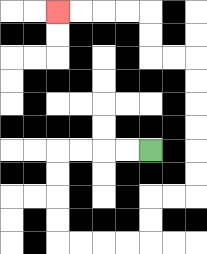{'start': '[6, 6]', 'end': '[2, 0]', 'path_directions': 'L,L,L,L,D,D,D,D,R,R,R,R,U,U,R,R,U,U,U,U,U,U,L,L,U,U,L,L,L,L', 'path_coordinates': '[[6, 6], [5, 6], [4, 6], [3, 6], [2, 6], [2, 7], [2, 8], [2, 9], [2, 10], [3, 10], [4, 10], [5, 10], [6, 10], [6, 9], [6, 8], [7, 8], [8, 8], [8, 7], [8, 6], [8, 5], [8, 4], [8, 3], [8, 2], [7, 2], [6, 2], [6, 1], [6, 0], [5, 0], [4, 0], [3, 0], [2, 0]]'}